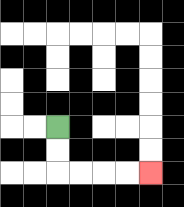{'start': '[2, 5]', 'end': '[6, 7]', 'path_directions': 'D,D,R,R,R,R', 'path_coordinates': '[[2, 5], [2, 6], [2, 7], [3, 7], [4, 7], [5, 7], [6, 7]]'}